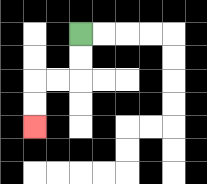{'start': '[3, 1]', 'end': '[1, 5]', 'path_directions': 'D,D,L,L,D,D', 'path_coordinates': '[[3, 1], [3, 2], [3, 3], [2, 3], [1, 3], [1, 4], [1, 5]]'}